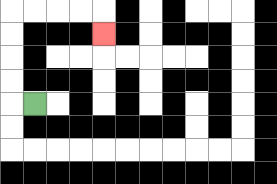{'start': '[1, 4]', 'end': '[4, 1]', 'path_directions': 'L,U,U,U,U,R,R,R,R,D', 'path_coordinates': '[[1, 4], [0, 4], [0, 3], [0, 2], [0, 1], [0, 0], [1, 0], [2, 0], [3, 0], [4, 0], [4, 1]]'}